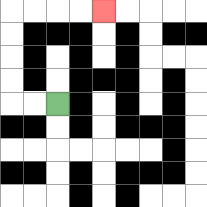{'start': '[2, 4]', 'end': '[4, 0]', 'path_directions': 'L,L,U,U,U,U,R,R,R,R', 'path_coordinates': '[[2, 4], [1, 4], [0, 4], [0, 3], [0, 2], [0, 1], [0, 0], [1, 0], [2, 0], [3, 0], [4, 0]]'}